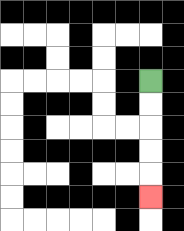{'start': '[6, 3]', 'end': '[6, 8]', 'path_directions': 'D,D,D,D,D', 'path_coordinates': '[[6, 3], [6, 4], [6, 5], [6, 6], [6, 7], [6, 8]]'}